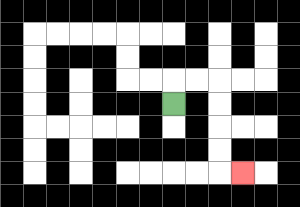{'start': '[7, 4]', 'end': '[10, 7]', 'path_directions': 'U,R,R,D,D,D,D,R', 'path_coordinates': '[[7, 4], [7, 3], [8, 3], [9, 3], [9, 4], [9, 5], [9, 6], [9, 7], [10, 7]]'}